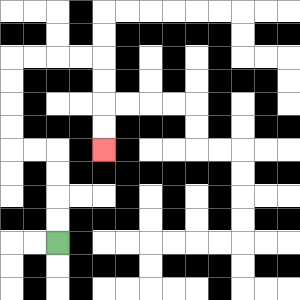{'start': '[2, 10]', 'end': '[4, 6]', 'path_directions': 'U,U,U,U,L,L,U,U,U,U,R,R,R,R,D,D,D,D', 'path_coordinates': '[[2, 10], [2, 9], [2, 8], [2, 7], [2, 6], [1, 6], [0, 6], [0, 5], [0, 4], [0, 3], [0, 2], [1, 2], [2, 2], [3, 2], [4, 2], [4, 3], [4, 4], [4, 5], [4, 6]]'}